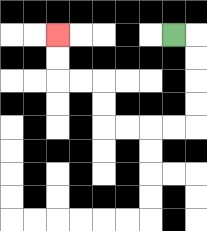{'start': '[7, 1]', 'end': '[2, 1]', 'path_directions': 'R,D,D,D,D,L,L,L,L,U,U,L,L,U,U', 'path_coordinates': '[[7, 1], [8, 1], [8, 2], [8, 3], [8, 4], [8, 5], [7, 5], [6, 5], [5, 5], [4, 5], [4, 4], [4, 3], [3, 3], [2, 3], [2, 2], [2, 1]]'}